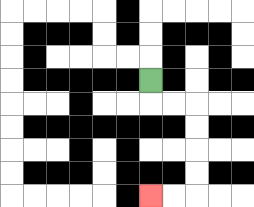{'start': '[6, 3]', 'end': '[6, 8]', 'path_directions': 'D,R,R,D,D,D,D,L,L', 'path_coordinates': '[[6, 3], [6, 4], [7, 4], [8, 4], [8, 5], [8, 6], [8, 7], [8, 8], [7, 8], [6, 8]]'}